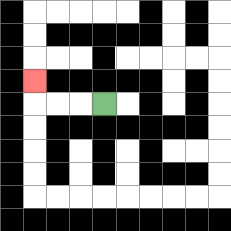{'start': '[4, 4]', 'end': '[1, 3]', 'path_directions': 'L,L,L,U', 'path_coordinates': '[[4, 4], [3, 4], [2, 4], [1, 4], [1, 3]]'}